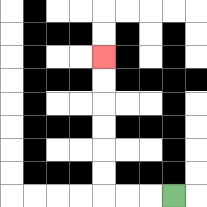{'start': '[7, 8]', 'end': '[4, 2]', 'path_directions': 'L,L,L,U,U,U,U,U,U', 'path_coordinates': '[[7, 8], [6, 8], [5, 8], [4, 8], [4, 7], [4, 6], [4, 5], [4, 4], [4, 3], [4, 2]]'}